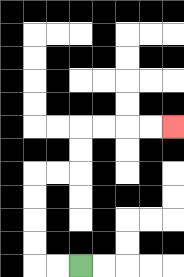{'start': '[3, 11]', 'end': '[7, 5]', 'path_directions': 'L,L,U,U,U,U,R,R,U,U,R,R,R,R', 'path_coordinates': '[[3, 11], [2, 11], [1, 11], [1, 10], [1, 9], [1, 8], [1, 7], [2, 7], [3, 7], [3, 6], [3, 5], [4, 5], [5, 5], [6, 5], [7, 5]]'}